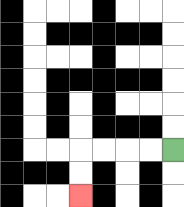{'start': '[7, 6]', 'end': '[3, 8]', 'path_directions': 'L,L,L,L,D,D', 'path_coordinates': '[[7, 6], [6, 6], [5, 6], [4, 6], [3, 6], [3, 7], [3, 8]]'}